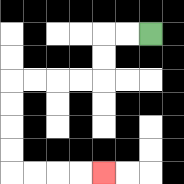{'start': '[6, 1]', 'end': '[4, 7]', 'path_directions': 'L,L,D,D,L,L,L,L,D,D,D,D,R,R,R,R', 'path_coordinates': '[[6, 1], [5, 1], [4, 1], [4, 2], [4, 3], [3, 3], [2, 3], [1, 3], [0, 3], [0, 4], [0, 5], [0, 6], [0, 7], [1, 7], [2, 7], [3, 7], [4, 7]]'}